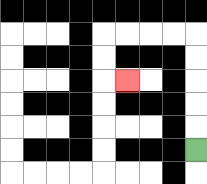{'start': '[8, 6]', 'end': '[5, 3]', 'path_directions': 'U,U,U,U,U,L,L,L,L,D,D,R', 'path_coordinates': '[[8, 6], [8, 5], [8, 4], [8, 3], [8, 2], [8, 1], [7, 1], [6, 1], [5, 1], [4, 1], [4, 2], [4, 3], [5, 3]]'}